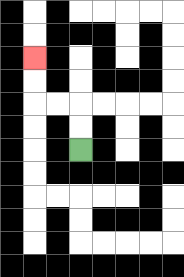{'start': '[3, 6]', 'end': '[1, 2]', 'path_directions': 'U,U,L,L,U,U', 'path_coordinates': '[[3, 6], [3, 5], [3, 4], [2, 4], [1, 4], [1, 3], [1, 2]]'}